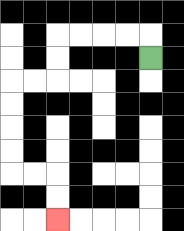{'start': '[6, 2]', 'end': '[2, 9]', 'path_directions': 'U,L,L,L,L,D,D,L,L,D,D,D,D,R,R,D,D', 'path_coordinates': '[[6, 2], [6, 1], [5, 1], [4, 1], [3, 1], [2, 1], [2, 2], [2, 3], [1, 3], [0, 3], [0, 4], [0, 5], [0, 6], [0, 7], [1, 7], [2, 7], [2, 8], [2, 9]]'}